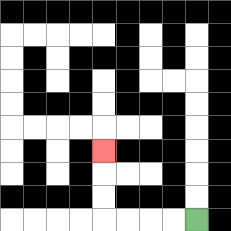{'start': '[8, 9]', 'end': '[4, 6]', 'path_directions': 'L,L,L,L,U,U,U', 'path_coordinates': '[[8, 9], [7, 9], [6, 9], [5, 9], [4, 9], [4, 8], [4, 7], [4, 6]]'}